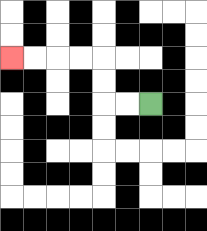{'start': '[6, 4]', 'end': '[0, 2]', 'path_directions': 'L,L,U,U,L,L,L,L', 'path_coordinates': '[[6, 4], [5, 4], [4, 4], [4, 3], [4, 2], [3, 2], [2, 2], [1, 2], [0, 2]]'}